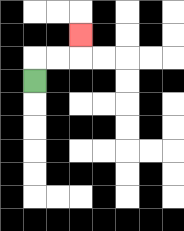{'start': '[1, 3]', 'end': '[3, 1]', 'path_directions': 'U,R,R,U', 'path_coordinates': '[[1, 3], [1, 2], [2, 2], [3, 2], [3, 1]]'}